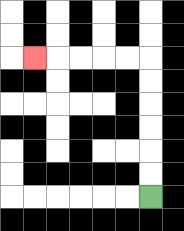{'start': '[6, 8]', 'end': '[1, 2]', 'path_directions': 'U,U,U,U,U,U,L,L,L,L,L', 'path_coordinates': '[[6, 8], [6, 7], [6, 6], [6, 5], [6, 4], [6, 3], [6, 2], [5, 2], [4, 2], [3, 2], [2, 2], [1, 2]]'}